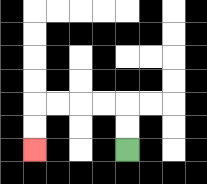{'start': '[5, 6]', 'end': '[1, 6]', 'path_directions': 'U,U,L,L,L,L,D,D', 'path_coordinates': '[[5, 6], [5, 5], [5, 4], [4, 4], [3, 4], [2, 4], [1, 4], [1, 5], [1, 6]]'}